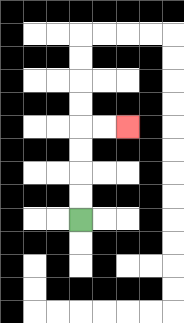{'start': '[3, 9]', 'end': '[5, 5]', 'path_directions': 'U,U,U,U,R,R', 'path_coordinates': '[[3, 9], [3, 8], [3, 7], [3, 6], [3, 5], [4, 5], [5, 5]]'}